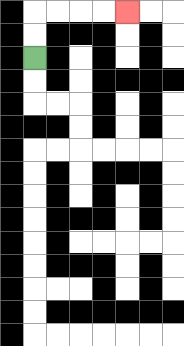{'start': '[1, 2]', 'end': '[5, 0]', 'path_directions': 'U,U,R,R,R,R', 'path_coordinates': '[[1, 2], [1, 1], [1, 0], [2, 0], [3, 0], [4, 0], [5, 0]]'}